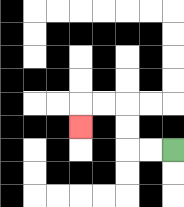{'start': '[7, 6]', 'end': '[3, 5]', 'path_directions': 'L,L,U,U,L,L,D', 'path_coordinates': '[[7, 6], [6, 6], [5, 6], [5, 5], [5, 4], [4, 4], [3, 4], [3, 5]]'}